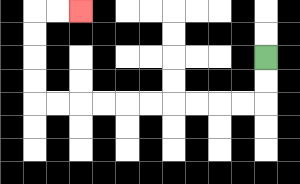{'start': '[11, 2]', 'end': '[3, 0]', 'path_directions': 'D,D,L,L,L,L,L,L,L,L,L,L,U,U,U,U,R,R', 'path_coordinates': '[[11, 2], [11, 3], [11, 4], [10, 4], [9, 4], [8, 4], [7, 4], [6, 4], [5, 4], [4, 4], [3, 4], [2, 4], [1, 4], [1, 3], [1, 2], [1, 1], [1, 0], [2, 0], [3, 0]]'}